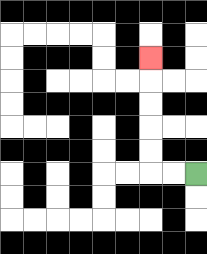{'start': '[8, 7]', 'end': '[6, 2]', 'path_directions': 'L,L,U,U,U,U,U', 'path_coordinates': '[[8, 7], [7, 7], [6, 7], [6, 6], [6, 5], [6, 4], [6, 3], [6, 2]]'}